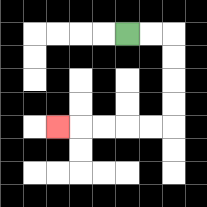{'start': '[5, 1]', 'end': '[2, 5]', 'path_directions': 'R,R,D,D,D,D,L,L,L,L,L', 'path_coordinates': '[[5, 1], [6, 1], [7, 1], [7, 2], [7, 3], [7, 4], [7, 5], [6, 5], [5, 5], [4, 5], [3, 5], [2, 5]]'}